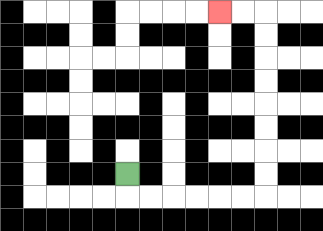{'start': '[5, 7]', 'end': '[9, 0]', 'path_directions': 'D,R,R,R,R,R,R,U,U,U,U,U,U,U,U,L,L', 'path_coordinates': '[[5, 7], [5, 8], [6, 8], [7, 8], [8, 8], [9, 8], [10, 8], [11, 8], [11, 7], [11, 6], [11, 5], [11, 4], [11, 3], [11, 2], [11, 1], [11, 0], [10, 0], [9, 0]]'}